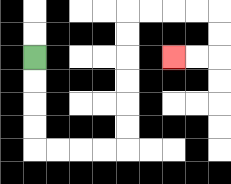{'start': '[1, 2]', 'end': '[7, 2]', 'path_directions': 'D,D,D,D,R,R,R,R,U,U,U,U,U,U,R,R,R,R,D,D,L,L', 'path_coordinates': '[[1, 2], [1, 3], [1, 4], [1, 5], [1, 6], [2, 6], [3, 6], [4, 6], [5, 6], [5, 5], [5, 4], [5, 3], [5, 2], [5, 1], [5, 0], [6, 0], [7, 0], [8, 0], [9, 0], [9, 1], [9, 2], [8, 2], [7, 2]]'}